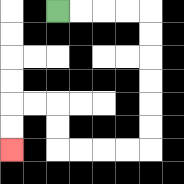{'start': '[2, 0]', 'end': '[0, 6]', 'path_directions': 'R,R,R,R,D,D,D,D,D,D,L,L,L,L,U,U,L,L,D,D', 'path_coordinates': '[[2, 0], [3, 0], [4, 0], [5, 0], [6, 0], [6, 1], [6, 2], [6, 3], [6, 4], [6, 5], [6, 6], [5, 6], [4, 6], [3, 6], [2, 6], [2, 5], [2, 4], [1, 4], [0, 4], [0, 5], [0, 6]]'}